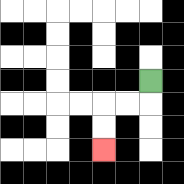{'start': '[6, 3]', 'end': '[4, 6]', 'path_directions': 'D,L,L,D,D', 'path_coordinates': '[[6, 3], [6, 4], [5, 4], [4, 4], [4, 5], [4, 6]]'}